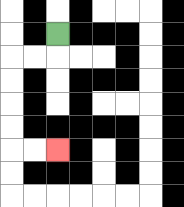{'start': '[2, 1]', 'end': '[2, 6]', 'path_directions': 'D,L,L,D,D,D,D,R,R', 'path_coordinates': '[[2, 1], [2, 2], [1, 2], [0, 2], [0, 3], [0, 4], [0, 5], [0, 6], [1, 6], [2, 6]]'}